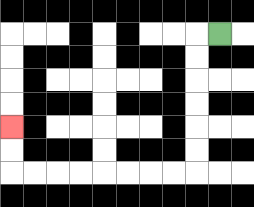{'start': '[9, 1]', 'end': '[0, 5]', 'path_directions': 'L,D,D,D,D,D,D,L,L,L,L,L,L,L,L,U,U', 'path_coordinates': '[[9, 1], [8, 1], [8, 2], [8, 3], [8, 4], [8, 5], [8, 6], [8, 7], [7, 7], [6, 7], [5, 7], [4, 7], [3, 7], [2, 7], [1, 7], [0, 7], [0, 6], [0, 5]]'}